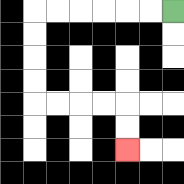{'start': '[7, 0]', 'end': '[5, 6]', 'path_directions': 'L,L,L,L,L,L,D,D,D,D,R,R,R,R,D,D', 'path_coordinates': '[[7, 0], [6, 0], [5, 0], [4, 0], [3, 0], [2, 0], [1, 0], [1, 1], [1, 2], [1, 3], [1, 4], [2, 4], [3, 4], [4, 4], [5, 4], [5, 5], [5, 6]]'}